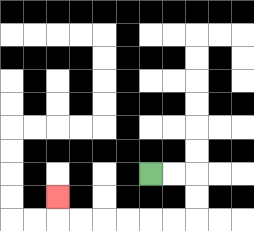{'start': '[6, 7]', 'end': '[2, 8]', 'path_directions': 'R,R,D,D,L,L,L,L,L,L,U', 'path_coordinates': '[[6, 7], [7, 7], [8, 7], [8, 8], [8, 9], [7, 9], [6, 9], [5, 9], [4, 9], [3, 9], [2, 9], [2, 8]]'}